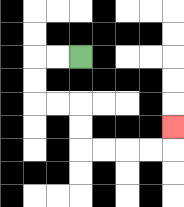{'start': '[3, 2]', 'end': '[7, 5]', 'path_directions': 'L,L,D,D,R,R,D,D,R,R,R,R,U', 'path_coordinates': '[[3, 2], [2, 2], [1, 2], [1, 3], [1, 4], [2, 4], [3, 4], [3, 5], [3, 6], [4, 6], [5, 6], [6, 6], [7, 6], [7, 5]]'}